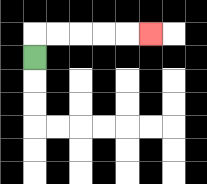{'start': '[1, 2]', 'end': '[6, 1]', 'path_directions': 'U,R,R,R,R,R', 'path_coordinates': '[[1, 2], [1, 1], [2, 1], [3, 1], [4, 1], [5, 1], [6, 1]]'}